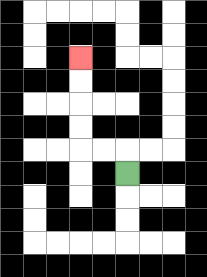{'start': '[5, 7]', 'end': '[3, 2]', 'path_directions': 'U,L,L,U,U,U,U', 'path_coordinates': '[[5, 7], [5, 6], [4, 6], [3, 6], [3, 5], [3, 4], [3, 3], [3, 2]]'}